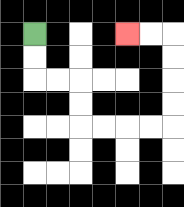{'start': '[1, 1]', 'end': '[5, 1]', 'path_directions': 'D,D,R,R,D,D,R,R,R,R,U,U,U,U,L,L', 'path_coordinates': '[[1, 1], [1, 2], [1, 3], [2, 3], [3, 3], [3, 4], [3, 5], [4, 5], [5, 5], [6, 5], [7, 5], [7, 4], [7, 3], [7, 2], [7, 1], [6, 1], [5, 1]]'}